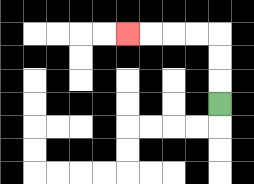{'start': '[9, 4]', 'end': '[5, 1]', 'path_directions': 'U,U,U,L,L,L,L', 'path_coordinates': '[[9, 4], [9, 3], [9, 2], [9, 1], [8, 1], [7, 1], [6, 1], [5, 1]]'}